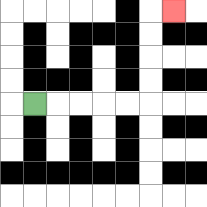{'start': '[1, 4]', 'end': '[7, 0]', 'path_directions': 'R,R,R,R,R,U,U,U,U,R', 'path_coordinates': '[[1, 4], [2, 4], [3, 4], [4, 4], [5, 4], [6, 4], [6, 3], [6, 2], [6, 1], [6, 0], [7, 0]]'}